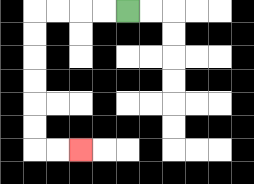{'start': '[5, 0]', 'end': '[3, 6]', 'path_directions': 'L,L,L,L,D,D,D,D,D,D,R,R', 'path_coordinates': '[[5, 0], [4, 0], [3, 0], [2, 0], [1, 0], [1, 1], [1, 2], [1, 3], [1, 4], [1, 5], [1, 6], [2, 6], [3, 6]]'}